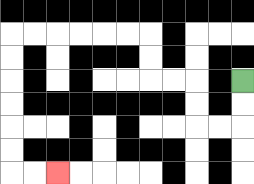{'start': '[10, 3]', 'end': '[2, 7]', 'path_directions': 'D,D,L,L,U,U,L,L,U,U,L,L,L,L,L,L,D,D,D,D,D,D,R,R', 'path_coordinates': '[[10, 3], [10, 4], [10, 5], [9, 5], [8, 5], [8, 4], [8, 3], [7, 3], [6, 3], [6, 2], [6, 1], [5, 1], [4, 1], [3, 1], [2, 1], [1, 1], [0, 1], [0, 2], [0, 3], [0, 4], [0, 5], [0, 6], [0, 7], [1, 7], [2, 7]]'}